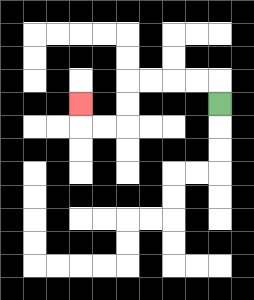{'start': '[9, 4]', 'end': '[3, 4]', 'path_directions': 'U,L,L,L,L,D,D,L,L,U', 'path_coordinates': '[[9, 4], [9, 3], [8, 3], [7, 3], [6, 3], [5, 3], [5, 4], [5, 5], [4, 5], [3, 5], [3, 4]]'}